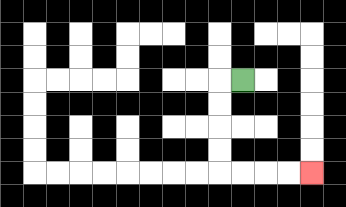{'start': '[10, 3]', 'end': '[13, 7]', 'path_directions': 'L,D,D,D,D,R,R,R,R', 'path_coordinates': '[[10, 3], [9, 3], [9, 4], [9, 5], [9, 6], [9, 7], [10, 7], [11, 7], [12, 7], [13, 7]]'}